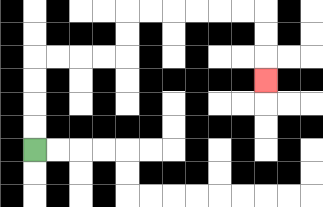{'start': '[1, 6]', 'end': '[11, 3]', 'path_directions': 'U,U,U,U,R,R,R,R,U,U,R,R,R,R,R,R,D,D,D', 'path_coordinates': '[[1, 6], [1, 5], [1, 4], [1, 3], [1, 2], [2, 2], [3, 2], [4, 2], [5, 2], [5, 1], [5, 0], [6, 0], [7, 0], [8, 0], [9, 0], [10, 0], [11, 0], [11, 1], [11, 2], [11, 3]]'}